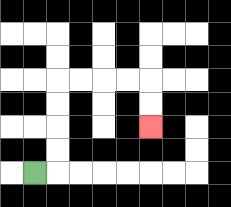{'start': '[1, 7]', 'end': '[6, 5]', 'path_directions': 'R,U,U,U,U,R,R,R,R,D,D', 'path_coordinates': '[[1, 7], [2, 7], [2, 6], [2, 5], [2, 4], [2, 3], [3, 3], [4, 3], [5, 3], [6, 3], [6, 4], [6, 5]]'}